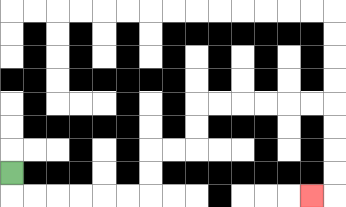{'start': '[0, 7]', 'end': '[13, 8]', 'path_directions': 'D,R,R,R,R,R,R,U,U,R,R,U,U,R,R,R,R,R,R,D,D,D,D,L', 'path_coordinates': '[[0, 7], [0, 8], [1, 8], [2, 8], [3, 8], [4, 8], [5, 8], [6, 8], [6, 7], [6, 6], [7, 6], [8, 6], [8, 5], [8, 4], [9, 4], [10, 4], [11, 4], [12, 4], [13, 4], [14, 4], [14, 5], [14, 6], [14, 7], [14, 8], [13, 8]]'}